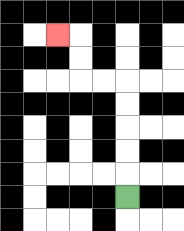{'start': '[5, 8]', 'end': '[2, 1]', 'path_directions': 'U,U,U,U,U,L,L,U,U,L', 'path_coordinates': '[[5, 8], [5, 7], [5, 6], [5, 5], [5, 4], [5, 3], [4, 3], [3, 3], [3, 2], [3, 1], [2, 1]]'}